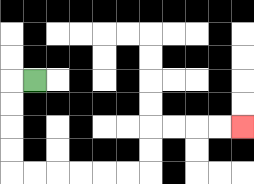{'start': '[1, 3]', 'end': '[10, 5]', 'path_directions': 'L,D,D,D,D,R,R,R,R,R,R,U,U,R,R,R,R', 'path_coordinates': '[[1, 3], [0, 3], [0, 4], [0, 5], [0, 6], [0, 7], [1, 7], [2, 7], [3, 7], [4, 7], [5, 7], [6, 7], [6, 6], [6, 5], [7, 5], [8, 5], [9, 5], [10, 5]]'}